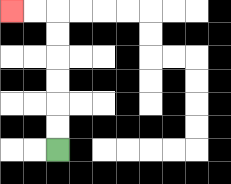{'start': '[2, 6]', 'end': '[0, 0]', 'path_directions': 'U,U,U,U,U,U,L,L', 'path_coordinates': '[[2, 6], [2, 5], [2, 4], [2, 3], [2, 2], [2, 1], [2, 0], [1, 0], [0, 0]]'}